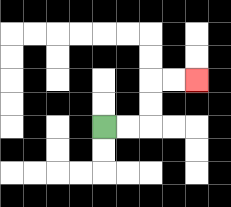{'start': '[4, 5]', 'end': '[8, 3]', 'path_directions': 'R,R,U,U,R,R', 'path_coordinates': '[[4, 5], [5, 5], [6, 5], [6, 4], [6, 3], [7, 3], [8, 3]]'}